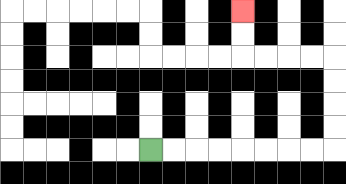{'start': '[6, 6]', 'end': '[10, 0]', 'path_directions': 'R,R,R,R,R,R,R,R,U,U,U,U,L,L,L,L,U,U', 'path_coordinates': '[[6, 6], [7, 6], [8, 6], [9, 6], [10, 6], [11, 6], [12, 6], [13, 6], [14, 6], [14, 5], [14, 4], [14, 3], [14, 2], [13, 2], [12, 2], [11, 2], [10, 2], [10, 1], [10, 0]]'}